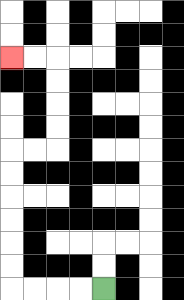{'start': '[4, 12]', 'end': '[0, 2]', 'path_directions': 'L,L,L,L,U,U,U,U,U,U,R,R,U,U,U,U,L,L', 'path_coordinates': '[[4, 12], [3, 12], [2, 12], [1, 12], [0, 12], [0, 11], [0, 10], [0, 9], [0, 8], [0, 7], [0, 6], [1, 6], [2, 6], [2, 5], [2, 4], [2, 3], [2, 2], [1, 2], [0, 2]]'}